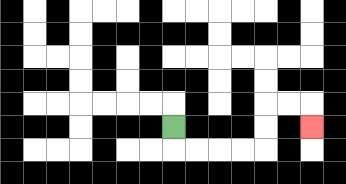{'start': '[7, 5]', 'end': '[13, 5]', 'path_directions': 'D,R,R,R,R,U,U,R,R,D', 'path_coordinates': '[[7, 5], [7, 6], [8, 6], [9, 6], [10, 6], [11, 6], [11, 5], [11, 4], [12, 4], [13, 4], [13, 5]]'}